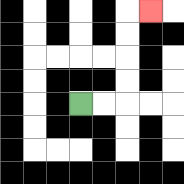{'start': '[3, 4]', 'end': '[6, 0]', 'path_directions': 'R,R,U,U,U,U,R', 'path_coordinates': '[[3, 4], [4, 4], [5, 4], [5, 3], [5, 2], [5, 1], [5, 0], [6, 0]]'}